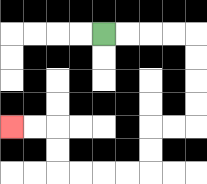{'start': '[4, 1]', 'end': '[0, 5]', 'path_directions': 'R,R,R,R,D,D,D,D,L,L,D,D,L,L,L,L,U,U,L,L', 'path_coordinates': '[[4, 1], [5, 1], [6, 1], [7, 1], [8, 1], [8, 2], [8, 3], [8, 4], [8, 5], [7, 5], [6, 5], [6, 6], [6, 7], [5, 7], [4, 7], [3, 7], [2, 7], [2, 6], [2, 5], [1, 5], [0, 5]]'}